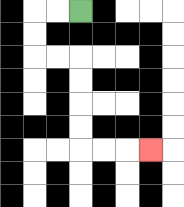{'start': '[3, 0]', 'end': '[6, 6]', 'path_directions': 'L,L,D,D,R,R,D,D,D,D,R,R,R', 'path_coordinates': '[[3, 0], [2, 0], [1, 0], [1, 1], [1, 2], [2, 2], [3, 2], [3, 3], [3, 4], [3, 5], [3, 6], [4, 6], [5, 6], [6, 6]]'}